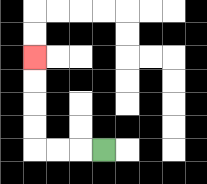{'start': '[4, 6]', 'end': '[1, 2]', 'path_directions': 'L,L,L,U,U,U,U', 'path_coordinates': '[[4, 6], [3, 6], [2, 6], [1, 6], [1, 5], [1, 4], [1, 3], [1, 2]]'}